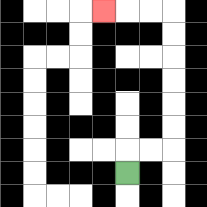{'start': '[5, 7]', 'end': '[4, 0]', 'path_directions': 'U,R,R,U,U,U,U,U,U,L,L,L', 'path_coordinates': '[[5, 7], [5, 6], [6, 6], [7, 6], [7, 5], [7, 4], [7, 3], [7, 2], [7, 1], [7, 0], [6, 0], [5, 0], [4, 0]]'}